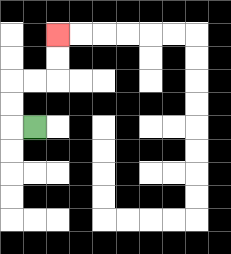{'start': '[1, 5]', 'end': '[2, 1]', 'path_directions': 'L,U,U,R,R,U,U', 'path_coordinates': '[[1, 5], [0, 5], [0, 4], [0, 3], [1, 3], [2, 3], [2, 2], [2, 1]]'}